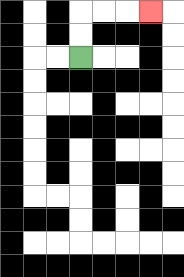{'start': '[3, 2]', 'end': '[6, 0]', 'path_directions': 'U,U,R,R,R', 'path_coordinates': '[[3, 2], [3, 1], [3, 0], [4, 0], [5, 0], [6, 0]]'}